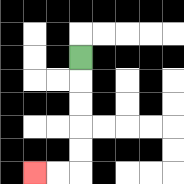{'start': '[3, 2]', 'end': '[1, 7]', 'path_directions': 'D,D,D,D,D,L,L', 'path_coordinates': '[[3, 2], [3, 3], [3, 4], [3, 5], [3, 6], [3, 7], [2, 7], [1, 7]]'}